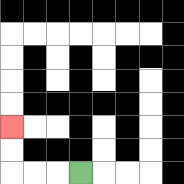{'start': '[3, 7]', 'end': '[0, 5]', 'path_directions': 'L,L,L,U,U', 'path_coordinates': '[[3, 7], [2, 7], [1, 7], [0, 7], [0, 6], [0, 5]]'}